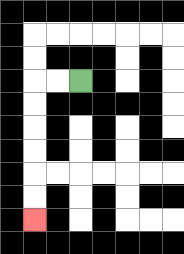{'start': '[3, 3]', 'end': '[1, 9]', 'path_directions': 'L,L,D,D,D,D,D,D', 'path_coordinates': '[[3, 3], [2, 3], [1, 3], [1, 4], [1, 5], [1, 6], [1, 7], [1, 8], [1, 9]]'}